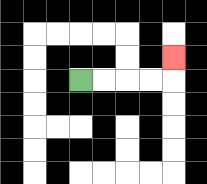{'start': '[3, 3]', 'end': '[7, 2]', 'path_directions': 'R,R,R,R,U', 'path_coordinates': '[[3, 3], [4, 3], [5, 3], [6, 3], [7, 3], [7, 2]]'}